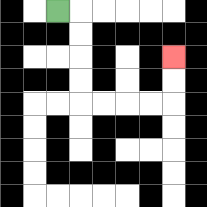{'start': '[2, 0]', 'end': '[7, 2]', 'path_directions': 'R,D,D,D,D,R,R,R,R,U,U', 'path_coordinates': '[[2, 0], [3, 0], [3, 1], [3, 2], [3, 3], [3, 4], [4, 4], [5, 4], [6, 4], [7, 4], [7, 3], [7, 2]]'}